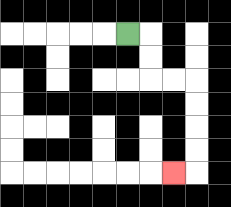{'start': '[5, 1]', 'end': '[7, 7]', 'path_directions': 'R,D,D,R,R,D,D,D,D,L', 'path_coordinates': '[[5, 1], [6, 1], [6, 2], [6, 3], [7, 3], [8, 3], [8, 4], [8, 5], [8, 6], [8, 7], [7, 7]]'}